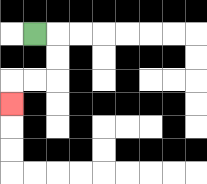{'start': '[1, 1]', 'end': '[0, 4]', 'path_directions': 'R,D,D,L,L,D', 'path_coordinates': '[[1, 1], [2, 1], [2, 2], [2, 3], [1, 3], [0, 3], [0, 4]]'}